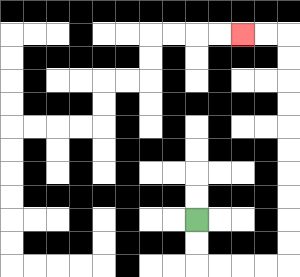{'start': '[8, 9]', 'end': '[10, 1]', 'path_directions': 'D,D,R,R,R,R,U,U,U,U,U,U,U,U,U,U,L,L', 'path_coordinates': '[[8, 9], [8, 10], [8, 11], [9, 11], [10, 11], [11, 11], [12, 11], [12, 10], [12, 9], [12, 8], [12, 7], [12, 6], [12, 5], [12, 4], [12, 3], [12, 2], [12, 1], [11, 1], [10, 1]]'}